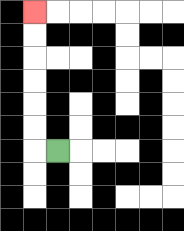{'start': '[2, 6]', 'end': '[1, 0]', 'path_directions': 'L,U,U,U,U,U,U', 'path_coordinates': '[[2, 6], [1, 6], [1, 5], [1, 4], [1, 3], [1, 2], [1, 1], [1, 0]]'}